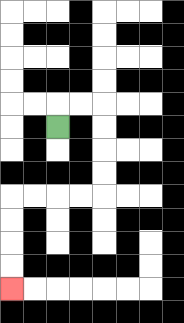{'start': '[2, 5]', 'end': '[0, 12]', 'path_directions': 'U,R,R,D,D,D,D,L,L,L,L,D,D,D,D', 'path_coordinates': '[[2, 5], [2, 4], [3, 4], [4, 4], [4, 5], [4, 6], [4, 7], [4, 8], [3, 8], [2, 8], [1, 8], [0, 8], [0, 9], [0, 10], [0, 11], [0, 12]]'}